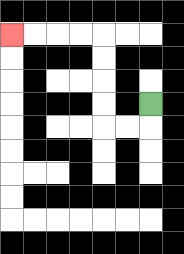{'start': '[6, 4]', 'end': '[0, 1]', 'path_directions': 'D,L,L,U,U,U,U,L,L,L,L', 'path_coordinates': '[[6, 4], [6, 5], [5, 5], [4, 5], [4, 4], [4, 3], [4, 2], [4, 1], [3, 1], [2, 1], [1, 1], [0, 1]]'}